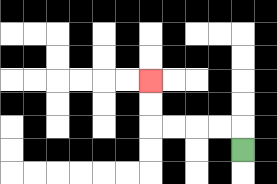{'start': '[10, 6]', 'end': '[6, 3]', 'path_directions': 'U,L,L,L,L,U,U', 'path_coordinates': '[[10, 6], [10, 5], [9, 5], [8, 5], [7, 5], [6, 5], [6, 4], [6, 3]]'}